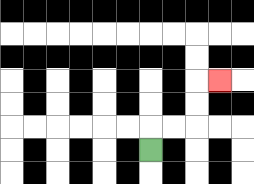{'start': '[6, 6]', 'end': '[9, 3]', 'path_directions': 'U,R,R,U,U,R', 'path_coordinates': '[[6, 6], [6, 5], [7, 5], [8, 5], [8, 4], [8, 3], [9, 3]]'}